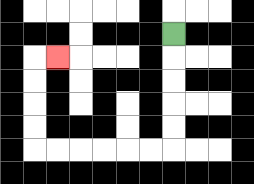{'start': '[7, 1]', 'end': '[2, 2]', 'path_directions': 'D,D,D,D,D,L,L,L,L,L,L,U,U,U,U,R', 'path_coordinates': '[[7, 1], [7, 2], [7, 3], [7, 4], [7, 5], [7, 6], [6, 6], [5, 6], [4, 6], [3, 6], [2, 6], [1, 6], [1, 5], [1, 4], [1, 3], [1, 2], [2, 2]]'}